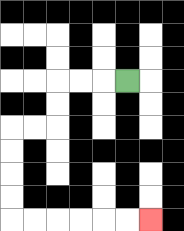{'start': '[5, 3]', 'end': '[6, 9]', 'path_directions': 'L,L,L,D,D,L,L,D,D,D,D,R,R,R,R,R,R', 'path_coordinates': '[[5, 3], [4, 3], [3, 3], [2, 3], [2, 4], [2, 5], [1, 5], [0, 5], [0, 6], [0, 7], [0, 8], [0, 9], [1, 9], [2, 9], [3, 9], [4, 9], [5, 9], [6, 9]]'}